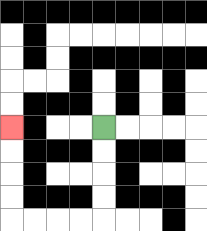{'start': '[4, 5]', 'end': '[0, 5]', 'path_directions': 'D,D,D,D,L,L,L,L,U,U,U,U', 'path_coordinates': '[[4, 5], [4, 6], [4, 7], [4, 8], [4, 9], [3, 9], [2, 9], [1, 9], [0, 9], [0, 8], [0, 7], [0, 6], [0, 5]]'}